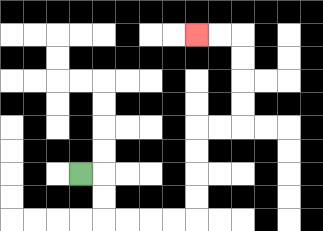{'start': '[3, 7]', 'end': '[8, 1]', 'path_directions': 'R,D,D,R,R,R,R,U,U,U,U,R,R,U,U,U,U,L,L', 'path_coordinates': '[[3, 7], [4, 7], [4, 8], [4, 9], [5, 9], [6, 9], [7, 9], [8, 9], [8, 8], [8, 7], [8, 6], [8, 5], [9, 5], [10, 5], [10, 4], [10, 3], [10, 2], [10, 1], [9, 1], [8, 1]]'}